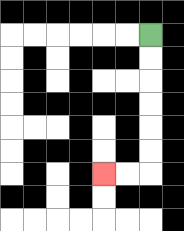{'start': '[6, 1]', 'end': '[4, 7]', 'path_directions': 'D,D,D,D,D,D,L,L', 'path_coordinates': '[[6, 1], [6, 2], [6, 3], [6, 4], [6, 5], [6, 6], [6, 7], [5, 7], [4, 7]]'}